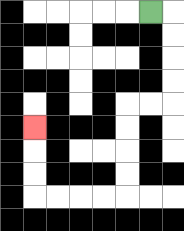{'start': '[6, 0]', 'end': '[1, 5]', 'path_directions': 'R,D,D,D,D,L,L,D,D,D,D,L,L,L,L,U,U,U', 'path_coordinates': '[[6, 0], [7, 0], [7, 1], [7, 2], [7, 3], [7, 4], [6, 4], [5, 4], [5, 5], [5, 6], [5, 7], [5, 8], [4, 8], [3, 8], [2, 8], [1, 8], [1, 7], [1, 6], [1, 5]]'}